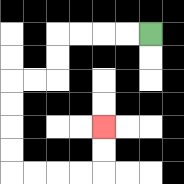{'start': '[6, 1]', 'end': '[4, 5]', 'path_directions': 'L,L,L,L,D,D,L,L,D,D,D,D,R,R,R,R,U,U', 'path_coordinates': '[[6, 1], [5, 1], [4, 1], [3, 1], [2, 1], [2, 2], [2, 3], [1, 3], [0, 3], [0, 4], [0, 5], [0, 6], [0, 7], [1, 7], [2, 7], [3, 7], [4, 7], [4, 6], [4, 5]]'}